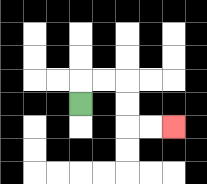{'start': '[3, 4]', 'end': '[7, 5]', 'path_directions': 'U,R,R,D,D,R,R', 'path_coordinates': '[[3, 4], [3, 3], [4, 3], [5, 3], [5, 4], [5, 5], [6, 5], [7, 5]]'}